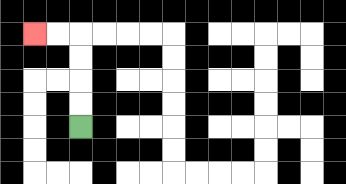{'start': '[3, 5]', 'end': '[1, 1]', 'path_directions': 'U,U,U,U,L,L', 'path_coordinates': '[[3, 5], [3, 4], [3, 3], [3, 2], [3, 1], [2, 1], [1, 1]]'}